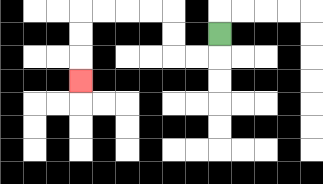{'start': '[9, 1]', 'end': '[3, 3]', 'path_directions': 'D,L,L,U,U,L,L,L,L,D,D,D', 'path_coordinates': '[[9, 1], [9, 2], [8, 2], [7, 2], [7, 1], [7, 0], [6, 0], [5, 0], [4, 0], [3, 0], [3, 1], [3, 2], [3, 3]]'}